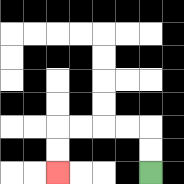{'start': '[6, 7]', 'end': '[2, 7]', 'path_directions': 'U,U,L,L,L,L,D,D', 'path_coordinates': '[[6, 7], [6, 6], [6, 5], [5, 5], [4, 5], [3, 5], [2, 5], [2, 6], [2, 7]]'}